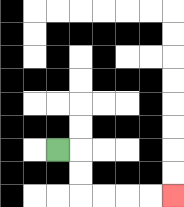{'start': '[2, 6]', 'end': '[7, 8]', 'path_directions': 'R,D,D,R,R,R,R', 'path_coordinates': '[[2, 6], [3, 6], [3, 7], [3, 8], [4, 8], [5, 8], [6, 8], [7, 8]]'}